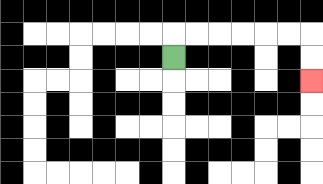{'start': '[7, 2]', 'end': '[13, 3]', 'path_directions': 'U,R,R,R,R,R,R,D,D', 'path_coordinates': '[[7, 2], [7, 1], [8, 1], [9, 1], [10, 1], [11, 1], [12, 1], [13, 1], [13, 2], [13, 3]]'}